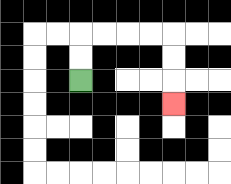{'start': '[3, 3]', 'end': '[7, 4]', 'path_directions': 'U,U,R,R,R,R,D,D,D', 'path_coordinates': '[[3, 3], [3, 2], [3, 1], [4, 1], [5, 1], [6, 1], [7, 1], [7, 2], [7, 3], [7, 4]]'}